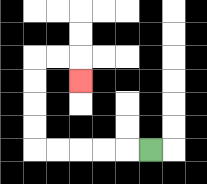{'start': '[6, 6]', 'end': '[3, 3]', 'path_directions': 'L,L,L,L,L,U,U,U,U,R,R,D', 'path_coordinates': '[[6, 6], [5, 6], [4, 6], [3, 6], [2, 6], [1, 6], [1, 5], [1, 4], [1, 3], [1, 2], [2, 2], [3, 2], [3, 3]]'}